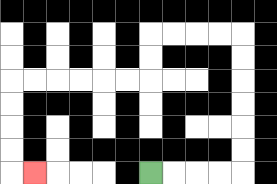{'start': '[6, 7]', 'end': '[1, 7]', 'path_directions': 'R,R,R,R,U,U,U,U,U,U,L,L,L,L,D,D,L,L,L,L,L,L,D,D,D,D,R', 'path_coordinates': '[[6, 7], [7, 7], [8, 7], [9, 7], [10, 7], [10, 6], [10, 5], [10, 4], [10, 3], [10, 2], [10, 1], [9, 1], [8, 1], [7, 1], [6, 1], [6, 2], [6, 3], [5, 3], [4, 3], [3, 3], [2, 3], [1, 3], [0, 3], [0, 4], [0, 5], [0, 6], [0, 7], [1, 7]]'}